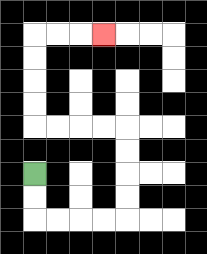{'start': '[1, 7]', 'end': '[4, 1]', 'path_directions': 'D,D,R,R,R,R,U,U,U,U,L,L,L,L,U,U,U,U,R,R,R', 'path_coordinates': '[[1, 7], [1, 8], [1, 9], [2, 9], [3, 9], [4, 9], [5, 9], [5, 8], [5, 7], [5, 6], [5, 5], [4, 5], [3, 5], [2, 5], [1, 5], [1, 4], [1, 3], [1, 2], [1, 1], [2, 1], [3, 1], [4, 1]]'}